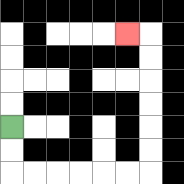{'start': '[0, 5]', 'end': '[5, 1]', 'path_directions': 'D,D,R,R,R,R,R,R,U,U,U,U,U,U,L', 'path_coordinates': '[[0, 5], [0, 6], [0, 7], [1, 7], [2, 7], [3, 7], [4, 7], [5, 7], [6, 7], [6, 6], [6, 5], [6, 4], [6, 3], [6, 2], [6, 1], [5, 1]]'}